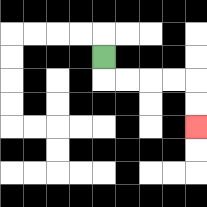{'start': '[4, 2]', 'end': '[8, 5]', 'path_directions': 'D,R,R,R,R,D,D', 'path_coordinates': '[[4, 2], [4, 3], [5, 3], [6, 3], [7, 3], [8, 3], [8, 4], [8, 5]]'}